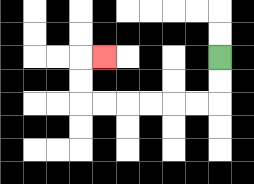{'start': '[9, 2]', 'end': '[4, 2]', 'path_directions': 'D,D,L,L,L,L,L,L,U,U,R', 'path_coordinates': '[[9, 2], [9, 3], [9, 4], [8, 4], [7, 4], [6, 4], [5, 4], [4, 4], [3, 4], [3, 3], [3, 2], [4, 2]]'}